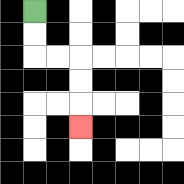{'start': '[1, 0]', 'end': '[3, 5]', 'path_directions': 'D,D,R,R,D,D,D', 'path_coordinates': '[[1, 0], [1, 1], [1, 2], [2, 2], [3, 2], [3, 3], [3, 4], [3, 5]]'}